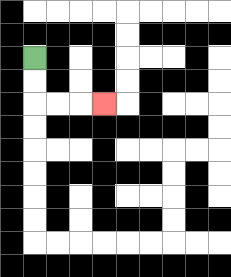{'start': '[1, 2]', 'end': '[4, 4]', 'path_directions': 'D,D,R,R,R', 'path_coordinates': '[[1, 2], [1, 3], [1, 4], [2, 4], [3, 4], [4, 4]]'}